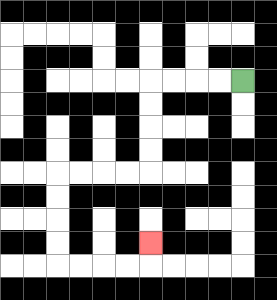{'start': '[10, 3]', 'end': '[6, 10]', 'path_directions': 'L,L,L,L,D,D,D,D,L,L,L,L,D,D,D,D,R,R,R,R,U', 'path_coordinates': '[[10, 3], [9, 3], [8, 3], [7, 3], [6, 3], [6, 4], [6, 5], [6, 6], [6, 7], [5, 7], [4, 7], [3, 7], [2, 7], [2, 8], [2, 9], [2, 10], [2, 11], [3, 11], [4, 11], [5, 11], [6, 11], [6, 10]]'}